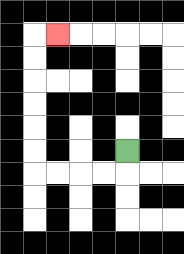{'start': '[5, 6]', 'end': '[2, 1]', 'path_directions': 'D,L,L,L,L,U,U,U,U,U,U,R', 'path_coordinates': '[[5, 6], [5, 7], [4, 7], [3, 7], [2, 7], [1, 7], [1, 6], [1, 5], [1, 4], [1, 3], [1, 2], [1, 1], [2, 1]]'}